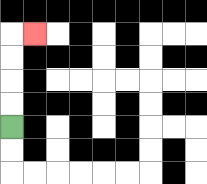{'start': '[0, 5]', 'end': '[1, 1]', 'path_directions': 'U,U,U,U,R', 'path_coordinates': '[[0, 5], [0, 4], [0, 3], [0, 2], [0, 1], [1, 1]]'}